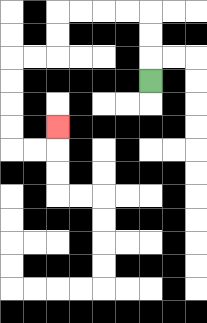{'start': '[6, 3]', 'end': '[2, 5]', 'path_directions': 'U,U,U,L,L,L,L,D,D,L,L,D,D,D,D,R,R,U', 'path_coordinates': '[[6, 3], [6, 2], [6, 1], [6, 0], [5, 0], [4, 0], [3, 0], [2, 0], [2, 1], [2, 2], [1, 2], [0, 2], [0, 3], [0, 4], [0, 5], [0, 6], [1, 6], [2, 6], [2, 5]]'}